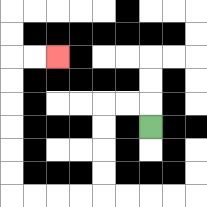{'start': '[6, 5]', 'end': '[2, 2]', 'path_directions': 'U,L,L,D,D,D,D,L,L,L,L,U,U,U,U,U,U,R,R', 'path_coordinates': '[[6, 5], [6, 4], [5, 4], [4, 4], [4, 5], [4, 6], [4, 7], [4, 8], [3, 8], [2, 8], [1, 8], [0, 8], [0, 7], [0, 6], [0, 5], [0, 4], [0, 3], [0, 2], [1, 2], [2, 2]]'}